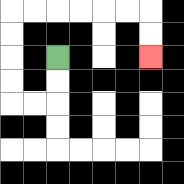{'start': '[2, 2]', 'end': '[6, 2]', 'path_directions': 'D,D,L,L,U,U,U,U,R,R,R,R,R,R,D,D', 'path_coordinates': '[[2, 2], [2, 3], [2, 4], [1, 4], [0, 4], [0, 3], [0, 2], [0, 1], [0, 0], [1, 0], [2, 0], [3, 0], [4, 0], [5, 0], [6, 0], [6, 1], [6, 2]]'}